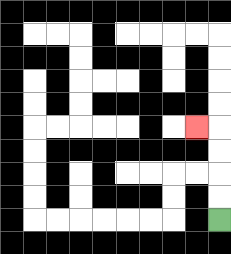{'start': '[9, 9]', 'end': '[8, 5]', 'path_directions': 'U,U,U,U,L', 'path_coordinates': '[[9, 9], [9, 8], [9, 7], [9, 6], [9, 5], [8, 5]]'}